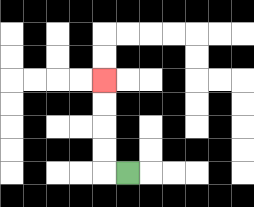{'start': '[5, 7]', 'end': '[4, 3]', 'path_directions': 'L,U,U,U,U', 'path_coordinates': '[[5, 7], [4, 7], [4, 6], [4, 5], [4, 4], [4, 3]]'}